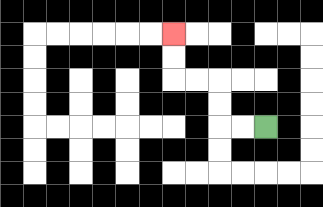{'start': '[11, 5]', 'end': '[7, 1]', 'path_directions': 'L,L,U,U,L,L,U,U', 'path_coordinates': '[[11, 5], [10, 5], [9, 5], [9, 4], [9, 3], [8, 3], [7, 3], [7, 2], [7, 1]]'}